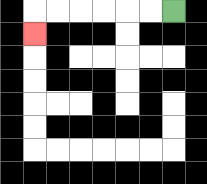{'start': '[7, 0]', 'end': '[1, 1]', 'path_directions': 'L,L,L,L,L,L,D', 'path_coordinates': '[[7, 0], [6, 0], [5, 0], [4, 0], [3, 0], [2, 0], [1, 0], [1, 1]]'}